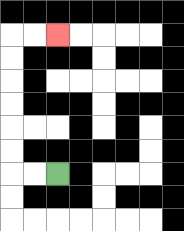{'start': '[2, 7]', 'end': '[2, 1]', 'path_directions': 'L,L,U,U,U,U,U,U,R,R', 'path_coordinates': '[[2, 7], [1, 7], [0, 7], [0, 6], [0, 5], [0, 4], [0, 3], [0, 2], [0, 1], [1, 1], [2, 1]]'}